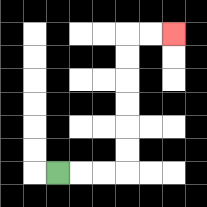{'start': '[2, 7]', 'end': '[7, 1]', 'path_directions': 'R,R,R,U,U,U,U,U,U,R,R', 'path_coordinates': '[[2, 7], [3, 7], [4, 7], [5, 7], [5, 6], [5, 5], [5, 4], [5, 3], [5, 2], [5, 1], [6, 1], [7, 1]]'}